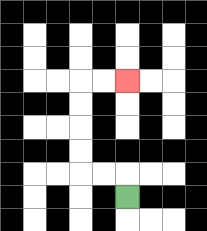{'start': '[5, 8]', 'end': '[5, 3]', 'path_directions': 'U,L,L,U,U,U,U,R,R', 'path_coordinates': '[[5, 8], [5, 7], [4, 7], [3, 7], [3, 6], [3, 5], [3, 4], [3, 3], [4, 3], [5, 3]]'}